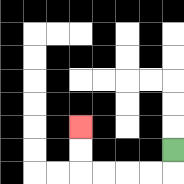{'start': '[7, 6]', 'end': '[3, 5]', 'path_directions': 'D,L,L,L,L,U,U', 'path_coordinates': '[[7, 6], [7, 7], [6, 7], [5, 7], [4, 7], [3, 7], [3, 6], [3, 5]]'}